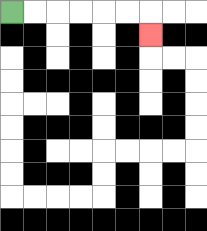{'start': '[0, 0]', 'end': '[6, 1]', 'path_directions': 'R,R,R,R,R,R,D', 'path_coordinates': '[[0, 0], [1, 0], [2, 0], [3, 0], [4, 0], [5, 0], [6, 0], [6, 1]]'}